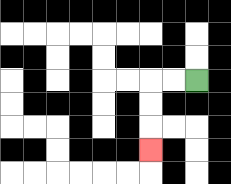{'start': '[8, 3]', 'end': '[6, 6]', 'path_directions': 'L,L,D,D,D', 'path_coordinates': '[[8, 3], [7, 3], [6, 3], [6, 4], [6, 5], [6, 6]]'}